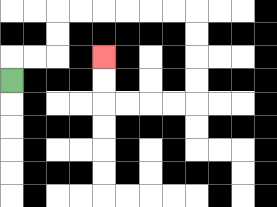{'start': '[0, 3]', 'end': '[4, 2]', 'path_directions': 'U,R,R,U,U,R,R,R,R,R,R,D,D,D,D,L,L,L,L,U,U', 'path_coordinates': '[[0, 3], [0, 2], [1, 2], [2, 2], [2, 1], [2, 0], [3, 0], [4, 0], [5, 0], [6, 0], [7, 0], [8, 0], [8, 1], [8, 2], [8, 3], [8, 4], [7, 4], [6, 4], [5, 4], [4, 4], [4, 3], [4, 2]]'}